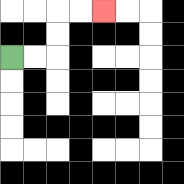{'start': '[0, 2]', 'end': '[4, 0]', 'path_directions': 'R,R,U,U,R,R', 'path_coordinates': '[[0, 2], [1, 2], [2, 2], [2, 1], [2, 0], [3, 0], [4, 0]]'}